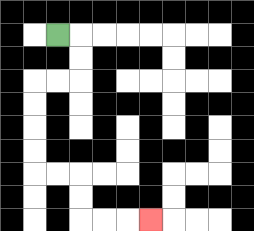{'start': '[2, 1]', 'end': '[6, 9]', 'path_directions': 'R,D,D,L,L,D,D,D,D,R,R,D,D,R,R,R', 'path_coordinates': '[[2, 1], [3, 1], [3, 2], [3, 3], [2, 3], [1, 3], [1, 4], [1, 5], [1, 6], [1, 7], [2, 7], [3, 7], [3, 8], [3, 9], [4, 9], [5, 9], [6, 9]]'}